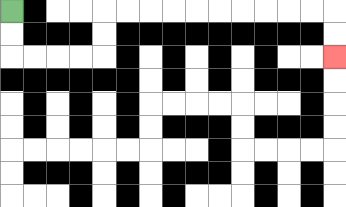{'start': '[0, 0]', 'end': '[14, 2]', 'path_directions': 'D,D,R,R,R,R,U,U,R,R,R,R,R,R,R,R,R,R,D,D', 'path_coordinates': '[[0, 0], [0, 1], [0, 2], [1, 2], [2, 2], [3, 2], [4, 2], [4, 1], [4, 0], [5, 0], [6, 0], [7, 0], [8, 0], [9, 0], [10, 0], [11, 0], [12, 0], [13, 0], [14, 0], [14, 1], [14, 2]]'}